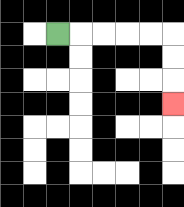{'start': '[2, 1]', 'end': '[7, 4]', 'path_directions': 'R,R,R,R,R,D,D,D', 'path_coordinates': '[[2, 1], [3, 1], [4, 1], [5, 1], [6, 1], [7, 1], [7, 2], [7, 3], [7, 4]]'}